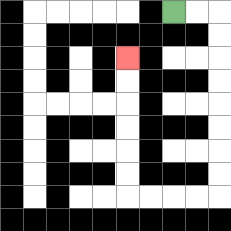{'start': '[7, 0]', 'end': '[5, 2]', 'path_directions': 'R,R,D,D,D,D,D,D,D,D,L,L,L,L,U,U,U,U,U,U', 'path_coordinates': '[[7, 0], [8, 0], [9, 0], [9, 1], [9, 2], [9, 3], [9, 4], [9, 5], [9, 6], [9, 7], [9, 8], [8, 8], [7, 8], [6, 8], [5, 8], [5, 7], [5, 6], [5, 5], [5, 4], [5, 3], [5, 2]]'}